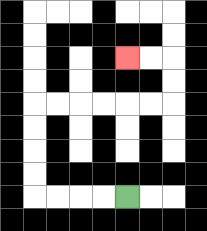{'start': '[5, 8]', 'end': '[5, 2]', 'path_directions': 'L,L,L,L,U,U,U,U,R,R,R,R,R,R,U,U,L,L', 'path_coordinates': '[[5, 8], [4, 8], [3, 8], [2, 8], [1, 8], [1, 7], [1, 6], [1, 5], [1, 4], [2, 4], [3, 4], [4, 4], [5, 4], [6, 4], [7, 4], [7, 3], [7, 2], [6, 2], [5, 2]]'}